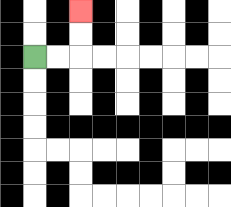{'start': '[1, 2]', 'end': '[3, 0]', 'path_directions': 'R,R,U,U', 'path_coordinates': '[[1, 2], [2, 2], [3, 2], [3, 1], [3, 0]]'}